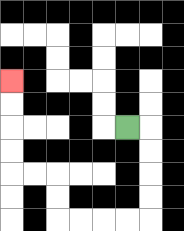{'start': '[5, 5]', 'end': '[0, 3]', 'path_directions': 'R,D,D,D,D,L,L,L,L,U,U,L,L,U,U,U,U', 'path_coordinates': '[[5, 5], [6, 5], [6, 6], [6, 7], [6, 8], [6, 9], [5, 9], [4, 9], [3, 9], [2, 9], [2, 8], [2, 7], [1, 7], [0, 7], [0, 6], [0, 5], [0, 4], [0, 3]]'}